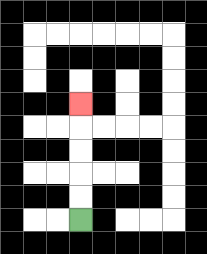{'start': '[3, 9]', 'end': '[3, 4]', 'path_directions': 'U,U,U,U,U', 'path_coordinates': '[[3, 9], [3, 8], [3, 7], [3, 6], [3, 5], [3, 4]]'}